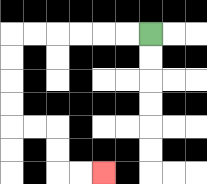{'start': '[6, 1]', 'end': '[4, 7]', 'path_directions': 'L,L,L,L,L,L,D,D,D,D,R,R,D,D,R,R', 'path_coordinates': '[[6, 1], [5, 1], [4, 1], [3, 1], [2, 1], [1, 1], [0, 1], [0, 2], [0, 3], [0, 4], [0, 5], [1, 5], [2, 5], [2, 6], [2, 7], [3, 7], [4, 7]]'}